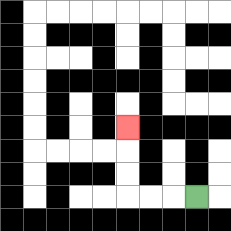{'start': '[8, 8]', 'end': '[5, 5]', 'path_directions': 'L,L,L,U,U,U', 'path_coordinates': '[[8, 8], [7, 8], [6, 8], [5, 8], [5, 7], [5, 6], [5, 5]]'}